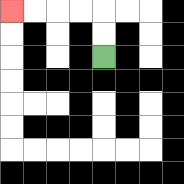{'start': '[4, 2]', 'end': '[0, 0]', 'path_directions': 'U,U,L,L,L,L', 'path_coordinates': '[[4, 2], [4, 1], [4, 0], [3, 0], [2, 0], [1, 0], [0, 0]]'}